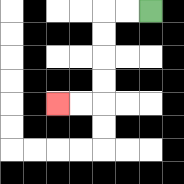{'start': '[6, 0]', 'end': '[2, 4]', 'path_directions': 'L,L,D,D,D,D,L,L', 'path_coordinates': '[[6, 0], [5, 0], [4, 0], [4, 1], [4, 2], [4, 3], [4, 4], [3, 4], [2, 4]]'}